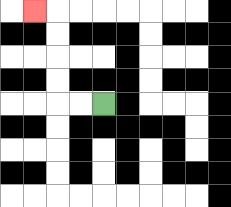{'start': '[4, 4]', 'end': '[1, 0]', 'path_directions': 'L,L,U,U,U,U,L', 'path_coordinates': '[[4, 4], [3, 4], [2, 4], [2, 3], [2, 2], [2, 1], [2, 0], [1, 0]]'}